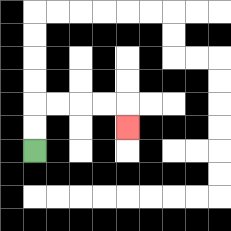{'start': '[1, 6]', 'end': '[5, 5]', 'path_directions': 'U,U,R,R,R,R,D', 'path_coordinates': '[[1, 6], [1, 5], [1, 4], [2, 4], [3, 4], [4, 4], [5, 4], [5, 5]]'}